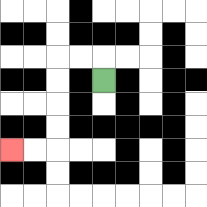{'start': '[4, 3]', 'end': '[0, 6]', 'path_directions': 'U,L,L,D,D,D,D,L,L', 'path_coordinates': '[[4, 3], [4, 2], [3, 2], [2, 2], [2, 3], [2, 4], [2, 5], [2, 6], [1, 6], [0, 6]]'}